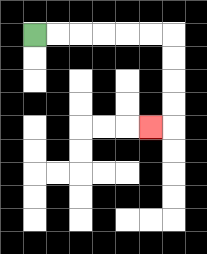{'start': '[1, 1]', 'end': '[6, 5]', 'path_directions': 'R,R,R,R,R,R,D,D,D,D,L', 'path_coordinates': '[[1, 1], [2, 1], [3, 1], [4, 1], [5, 1], [6, 1], [7, 1], [7, 2], [7, 3], [7, 4], [7, 5], [6, 5]]'}